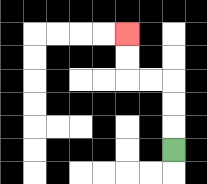{'start': '[7, 6]', 'end': '[5, 1]', 'path_directions': 'U,U,U,L,L,U,U', 'path_coordinates': '[[7, 6], [7, 5], [7, 4], [7, 3], [6, 3], [5, 3], [5, 2], [5, 1]]'}